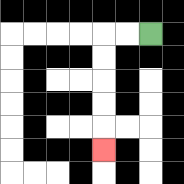{'start': '[6, 1]', 'end': '[4, 6]', 'path_directions': 'L,L,D,D,D,D,D', 'path_coordinates': '[[6, 1], [5, 1], [4, 1], [4, 2], [4, 3], [4, 4], [4, 5], [4, 6]]'}